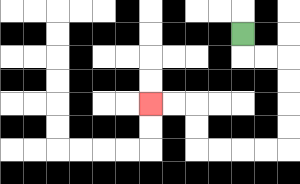{'start': '[10, 1]', 'end': '[6, 4]', 'path_directions': 'D,R,R,D,D,D,D,L,L,L,L,U,U,L,L', 'path_coordinates': '[[10, 1], [10, 2], [11, 2], [12, 2], [12, 3], [12, 4], [12, 5], [12, 6], [11, 6], [10, 6], [9, 6], [8, 6], [8, 5], [8, 4], [7, 4], [6, 4]]'}